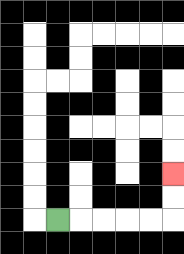{'start': '[2, 9]', 'end': '[7, 7]', 'path_directions': 'R,R,R,R,R,U,U', 'path_coordinates': '[[2, 9], [3, 9], [4, 9], [5, 9], [6, 9], [7, 9], [7, 8], [7, 7]]'}